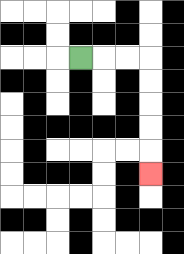{'start': '[3, 2]', 'end': '[6, 7]', 'path_directions': 'R,R,R,D,D,D,D,D', 'path_coordinates': '[[3, 2], [4, 2], [5, 2], [6, 2], [6, 3], [6, 4], [6, 5], [6, 6], [6, 7]]'}